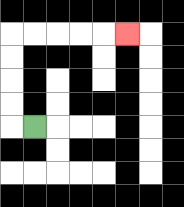{'start': '[1, 5]', 'end': '[5, 1]', 'path_directions': 'L,U,U,U,U,R,R,R,R,R', 'path_coordinates': '[[1, 5], [0, 5], [0, 4], [0, 3], [0, 2], [0, 1], [1, 1], [2, 1], [3, 1], [4, 1], [5, 1]]'}